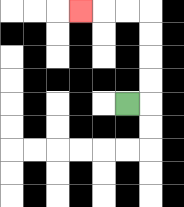{'start': '[5, 4]', 'end': '[3, 0]', 'path_directions': 'R,U,U,U,U,L,L,L', 'path_coordinates': '[[5, 4], [6, 4], [6, 3], [6, 2], [6, 1], [6, 0], [5, 0], [4, 0], [3, 0]]'}